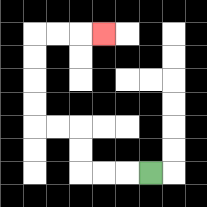{'start': '[6, 7]', 'end': '[4, 1]', 'path_directions': 'L,L,L,U,U,L,L,U,U,U,U,R,R,R', 'path_coordinates': '[[6, 7], [5, 7], [4, 7], [3, 7], [3, 6], [3, 5], [2, 5], [1, 5], [1, 4], [1, 3], [1, 2], [1, 1], [2, 1], [3, 1], [4, 1]]'}